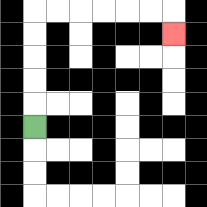{'start': '[1, 5]', 'end': '[7, 1]', 'path_directions': 'U,U,U,U,U,R,R,R,R,R,R,D', 'path_coordinates': '[[1, 5], [1, 4], [1, 3], [1, 2], [1, 1], [1, 0], [2, 0], [3, 0], [4, 0], [5, 0], [6, 0], [7, 0], [7, 1]]'}